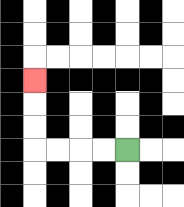{'start': '[5, 6]', 'end': '[1, 3]', 'path_directions': 'L,L,L,L,U,U,U', 'path_coordinates': '[[5, 6], [4, 6], [3, 6], [2, 6], [1, 6], [1, 5], [1, 4], [1, 3]]'}